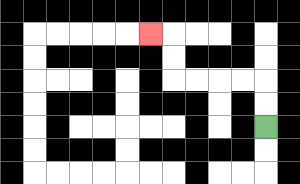{'start': '[11, 5]', 'end': '[6, 1]', 'path_directions': 'U,U,L,L,L,L,U,U,L', 'path_coordinates': '[[11, 5], [11, 4], [11, 3], [10, 3], [9, 3], [8, 3], [7, 3], [7, 2], [7, 1], [6, 1]]'}